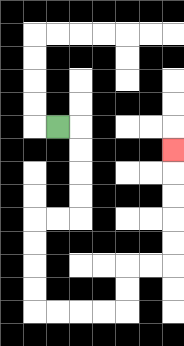{'start': '[2, 5]', 'end': '[7, 6]', 'path_directions': 'R,D,D,D,D,L,L,D,D,D,D,R,R,R,R,U,U,R,R,U,U,U,U,U', 'path_coordinates': '[[2, 5], [3, 5], [3, 6], [3, 7], [3, 8], [3, 9], [2, 9], [1, 9], [1, 10], [1, 11], [1, 12], [1, 13], [2, 13], [3, 13], [4, 13], [5, 13], [5, 12], [5, 11], [6, 11], [7, 11], [7, 10], [7, 9], [7, 8], [7, 7], [7, 6]]'}